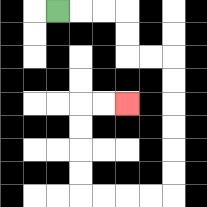{'start': '[2, 0]', 'end': '[5, 4]', 'path_directions': 'R,R,R,D,D,R,R,D,D,D,D,D,D,L,L,L,L,U,U,U,U,R,R', 'path_coordinates': '[[2, 0], [3, 0], [4, 0], [5, 0], [5, 1], [5, 2], [6, 2], [7, 2], [7, 3], [7, 4], [7, 5], [7, 6], [7, 7], [7, 8], [6, 8], [5, 8], [4, 8], [3, 8], [3, 7], [3, 6], [3, 5], [3, 4], [4, 4], [5, 4]]'}